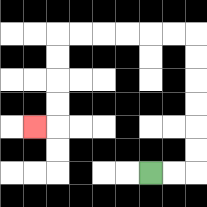{'start': '[6, 7]', 'end': '[1, 5]', 'path_directions': 'R,R,U,U,U,U,U,U,L,L,L,L,L,L,D,D,D,D,L', 'path_coordinates': '[[6, 7], [7, 7], [8, 7], [8, 6], [8, 5], [8, 4], [8, 3], [8, 2], [8, 1], [7, 1], [6, 1], [5, 1], [4, 1], [3, 1], [2, 1], [2, 2], [2, 3], [2, 4], [2, 5], [1, 5]]'}